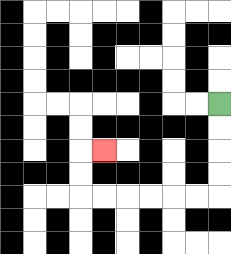{'start': '[9, 4]', 'end': '[4, 6]', 'path_directions': 'D,D,D,D,L,L,L,L,L,L,U,U,R', 'path_coordinates': '[[9, 4], [9, 5], [9, 6], [9, 7], [9, 8], [8, 8], [7, 8], [6, 8], [5, 8], [4, 8], [3, 8], [3, 7], [3, 6], [4, 6]]'}